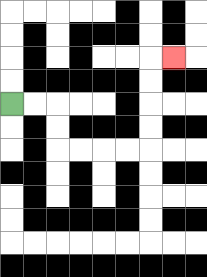{'start': '[0, 4]', 'end': '[7, 2]', 'path_directions': 'R,R,D,D,R,R,R,R,U,U,U,U,R', 'path_coordinates': '[[0, 4], [1, 4], [2, 4], [2, 5], [2, 6], [3, 6], [4, 6], [5, 6], [6, 6], [6, 5], [6, 4], [6, 3], [6, 2], [7, 2]]'}